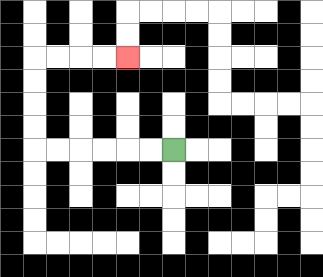{'start': '[7, 6]', 'end': '[5, 2]', 'path_directions': 'L,L,L,L,L,L,U,U,U,U,R,R,R,R', 'path_coordinates': '[[7, 6], [6, 6], [5, 6], [4, 6], [3, 6], [2, 6], [1, 6], [1, 5], [1, 4], [1, 3], [1, 2], [2, 2], [3, 2], [4, 2], [5, 2]]'}